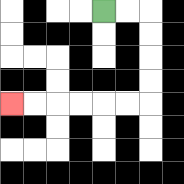{'start': '[4, 0]', 'end': '[0, 4]', 'path_directions': 'R,R,D,D,D,D,L,L,L,L,L,L', 'path_coordinates': '[[4, 0], [5, 0], [6, 0], [6, 1], [6, 2], [6, 3], [6, 4], [5, 4], [4, 4], [3, 4], [2, 4], [1, 4], [0, 4]]'}